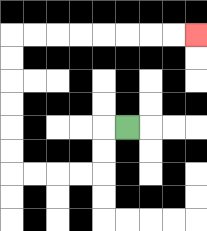{'start': '[5, 5]', 'end': '[8, 1]', 'path_directions': 'L,D,D,L,L,L,L,U,U,U,U,U,U,R,R,R,R,R,R,R,R', 'path_coordinates': '[[5, 5], [4, 5], [4, 6], [4, 7], [3, 7], [2, 7], [1, 7], [0, 7], [0, 6], [0, 5], [0, 4], [0, 3], [0, 2], [0, 1], [1, 1], [2, 1], [3, 1], [4, 1], [5, 1], [6, 1], [7, 1], [8, 1]]'}